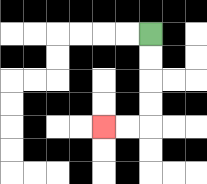{'start': '[6, 1]', 'end': '[4, 5]', 'path_directions': 'D,D,D,D,L,L', 'path_coordinates': '[[6, 1], [6, 2], [6, 3], [6, 4], [6, 5], [5, 5], [4, 5]]'}